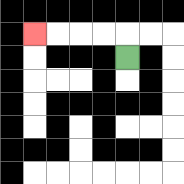{'start': '[5, 2]', 'end': '[1, 1]', 'path_directions': 'U,L,L,L,L', 'path_coordinates': '[[5, 2], [5, 1], [4, 1], [3, 1], [2, 1], [1, 1]]'}